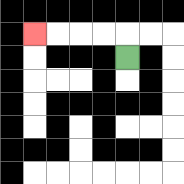{'start': '[5, 2]', 'end': '[1, 1]', 'path_directions': 'U,L,L,L,L', 'path_coordinates': '[[5, 2], [5, 1], [4, 1], [3, 1], [2, 1], [1, 1]]'}